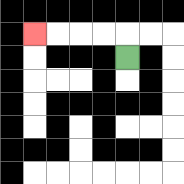{'start': '[5, 2]', 'end': '[1, 1]', 'path_directions': 'U,L,L,L,L', 'path_coordinates': '[[5, 2], [5, 1], [4, 1], [3, 1], [2, 1], [1, 1]]'}